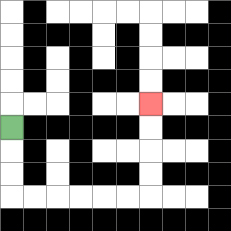{'start': '[0, 5]', 'end': '[6, 4]', 'path_directions': 'D,D,D,R,R,R,R,R,R,U,U,U,U', 'path_coordinates': '[[0, 5], [0, 6], [0, 7], [0, 8], [1, 8], [2, 8], [3, 8], [4, 8], [5, 8], [6, 8], [6, 7], [6, 6], [6, 5], [6, 4]]'}